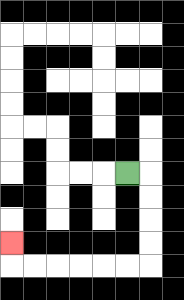{'start': '[5, 7]', 'end': '[0, 10]', 'path_directions': 'R,D,D,D,D,L,L,L,L,L,L,U', 'path_coordinates': '[[5, 7], [6, 7], [6, 8], [6, 9], [6, 10], [6, 11], [5, 11], [4, 11], [3, 11], [2, 11], [1, 11], [0, 11], [0, 10]]'}